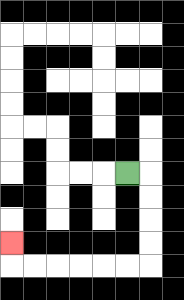{'start': '[5, 7]', 'end': '[0, 10]', 'path_directions': 'R,D,D,D,D,L,L,L,L,L,L,U', 'path_coordinates': '[[5, 7], [6, 7], [6, 8], [6, 9], [6, 10], [6, 11], [5, 11], [4, 11], [3, 11], [2, 11], [1, 11], [0, 11], [0, 10]]'}